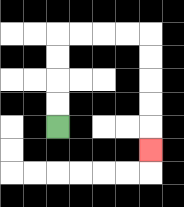{'start': '[2, 5]', 'end': '[6, 6]', 'path_directions': 'U,U,U,U,R,R,R,R,D,D,D,D,D', 'path_coordinates': '[[2, 5], [2, 4], [2, 3], [2, 2], [2, 1], [3, 1], [4, 1], [5, 1], [6, 1], [6, 2], [6, 3], [6, 4], [6, 5], [6, 6]]'}